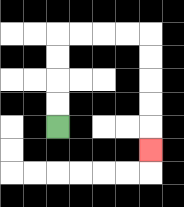{'start': '[2, 5]', 'end': '[6, 6]', 'path_directions': 'U,U,U,U,R,R,R,R,D,D,D,D,D', 'path_coordinates': '[[2, 5], [2, 4], [2, 3], [2, 2], [2, 1], [3, 1], [4, 1], [5, 1], [6, 1], [6, 2], [6, 3], [6, 4], [6, 5], [6, 6]]'}